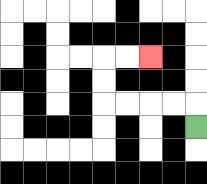{'start': '[8, 5]', 'end': '[6, 2]', 'path_directions': 'U,L,L,L,L,U,U,R,R', 'path_coordinates': '[[8, 5], [8, 4], [7, 4], [6, 4], [5, 4], [4, 4], [4, 3], [4, 2], [5, 2], [6, 2]]'}